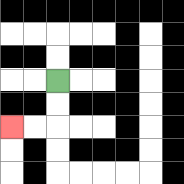{'start': '[2, 3]', 'end': '[0, 5]', 'path_directions': 'D,D,L,L', 'path_coordinates': '[[2, 3], [2, 4], [2, 5], [1, 5], [0, 5]]'}